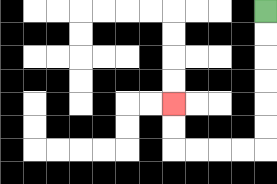{'start': '[11, 0]', 'end': '[7, 4]', 'path_directions': 'D,D,D,D,D,D,L,L,L,L,U,U', 'path_coordinates': '[[11, 0], [11, 1], [11, 2], [11, 3], [11, 4], [11, 5], [11, 6], [10, 6], [9, 6], [8, 6], [7, 6], [7, 5], [7, 4]]'}